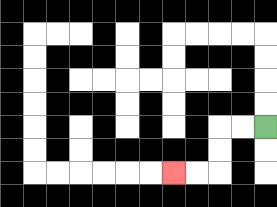{'start': '[11, 5]', 'end': '[7, 7]', 'path_directions': 'L,L,D,D,L,L', 'path_coordinates': '[[11, 5], [10, 5], [9, 5], [9, 6], [9, 7], [8, 7], [7, 7]]'}